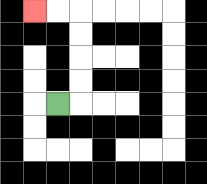{'start': '[2, 4]', 'end': '[1, 0]', 'path_directions': 'R,U,U,U,U,L,L', 'path_coordinates': '[[2, 4], [3, 4], [3, 3], [3, 2], [3, 1], [3, 0], [2, 0], [1, 0]]'}